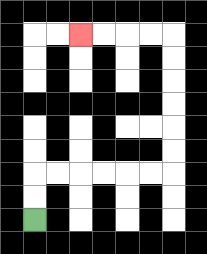{'start': '[1, 9]', 'end': '[3, 1]', 'path_directions': 'U,U,R,R,R,R,R,R,U,U,U,U,U,U,L,L,L,L', 'path_coordinates': '[[1, 9], [1, 8], [1, 7], [2, 7], [3, 7], [4, 7], [5, 7], [6, 7], [7, 7], [7, 6], [7, 5], [7, 4], [7, 3], [7, 2], [7, 1], [6, 1], [5, 1], [4, 1], [3, 1]]'}